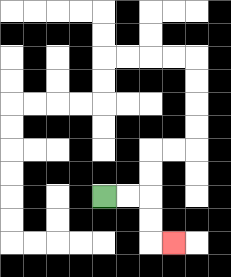{'start': '[4, 8]', 'end': '[7, 10]', 'path_directions': 'R,R,D,D,R', 'path_coordinates': '[[4, 8], [5, 8], [6, 8], [6, 9], [6, 10], [7, 10]]'}